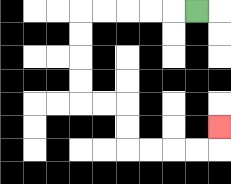{'start': '[8, 0]', 'end': '[9, 5]', 'path_directions': 'L,L,L,L,L,D,D,D,D,R,R,D,D,R,R,R,R,U', 'path_coordinates': '[[8, 0], [7, 0], [6, 0], [5, 0], [4, 0], [3, 0], [3, 1], [3, 2], [3, 3], [3, 4], [4, 4], [5, 4], [5, 5], [5, 6], [6, 6], [7, 6], [8, 6], [9, 6], [9, 5]]'}